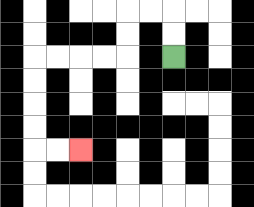{'start': '[7, 2]', 'end': '[3, 6]', 'path_directions': 'U,U,L,L,D,D,L,L,L,L,D,D,D,D,R,R', 'path_coordinates': '[[7, 2], [7, 1], [7, 0], [6, 0], [5, 0], [5, 1], [5, 2], [4, 2], [3, 2], [2, 2], [1, 2], [1, 3], [1, 4], [1, 5], [1, 6], [2, 6], [3, 6]]'}